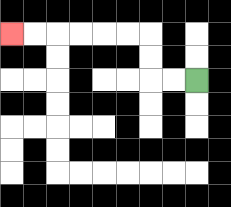{'start': '[8, 3]', 'end': '[0, 1]', 'path_directions': 'L,L,U,U,L,L,L,L,L,L', 'path_coordinates': '[[8, 3], [7, 3], [6, 3], [6, 2], [6, 1], [5, 1], [4, 1], [3, 1], [2, 1], [1, 1], [0, 1]]'}